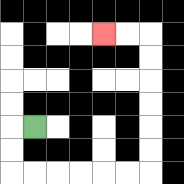{'start': '[1, 5]', 'end': '[4, 1]', 'path_directions': 'L,D,D,R,R,R,R,R,R,U,U,U,U,U,U,L,L', 'path_coordinates': '[[1, 5], [0, 5], [0, 6], [0, 7], [1, 7], [2, 7], [3, 7], [4, 7], [5, 7], [6, 7], [6, 6], [6, 5], [6, 4], [6, 3], [6, 2], [6, 1], [5, 1], [4, 1]]'}